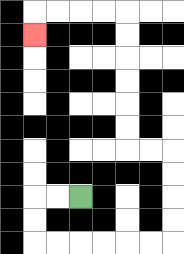{'start': '[3, 8]', 'end': '[1, 1]', 'path_directions': 'L,L,D,D,R,R,R,R,R,R,U,U,U,U,L,L,U,U,U,U,U,U,L,L,L,L,D', 'path_coordinates': '[[3, 8], [2, 8], [1, 8], [1, 9], [1, 10], [2, 10], [3, 10], [4, 10], [5, 10], [6, 10], [7, 10], [7, 9], [7, 8], [7, 7], [7, 6], [6, 6], [5, 6], [5, 5], [5, 4], [5, 3], [5, 2], [5, 1], [5, 0], [4, 0], [3, 0], [2, 0], [1, 0], [1, 1]]'}